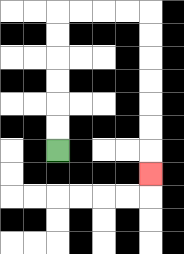{'start': '[2, 6]', 'end': '[6, 7]', 'path_directions': 'U,U,U,U,U,U,R,R,R,R,D,D,D,D,D,D,D', 'path_coordinates': '[[2, 6], [2, 5], [2, 4], [2, 3], [2, 2], [2, 1], [2, 0], [3, 0], [4, 0], [5, 0], [6, 0], [6, 1], [6, 2], [6, 3], [6, 4], [6, 5], [6, 6], [6, 7]]'}